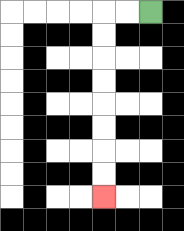{'start': '[6, 0]', 'end': '[4, 8]', 'path_directions': 'L,L,D,D,D,D,D,D,D,D', 'path_coordinates': '[[6, 0], [5, 0], [4, 0], [4, 1], [4, 2], [4, 3], [4, 4], [4, 5], [4, 6], [4, 7], [4, 8]]'}